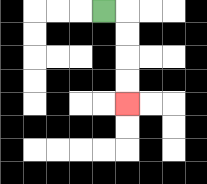{'start': '[4, 0]', 'end': '[5, 4]', 'path_directions': 'R,D,D,D,D', 'path_coordinates': '[[4, 0], [5, 0], [5, 1], [5, 2], [5, 3], [5, 4]]'}